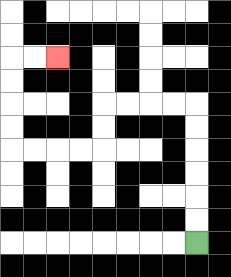{'start': '[8, 10]', 'end': '[2, 2]', 'path_directions': 'U,U,U,U,U,U,L,L,L,L,D,D,L,L,L,L,U,U,U,U,R,R', 'path_coordinates': '[[8, 10], [8, 9], [8, 8], [8, 7], [8, 6], [8, 5], [8, 4], [7, 4], [6, 4], [5, 4], [4, 4], [4, 5], [4, 6], [3, 6], [2, 6], [1, 6], [0, 6], [0, 5], [0, 4], [0, 3], [0, 2], [1, 2], [2, 2]]'}